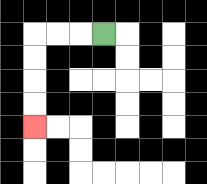{'start': '[4, 1]', 'end': '[1, 5]', 'path_directions': 'L,L,L,D,D,D,D', 'path_coordinates': '[[4, 1], [3, 1], [2, 1], [1, 1], [1, 2], [1, 3], [1, 4], [1, 5]]'}